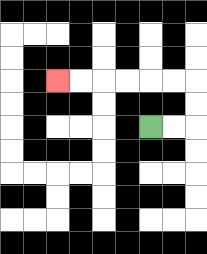{'start': '[6, 5]', 'end': '[2, 3]', 'path_directions': 'R,R,U,U,L,L,L,L,L,L', 'path_coordinates': '[[6, 5], [7, 5], [8, 5], [8, 4], [8, 3], [7, 3], [6, 3], [5, 3], [4, 3], [3, 3], [2, 3]]'}